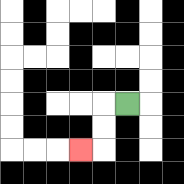{'start': '[5, 4]', 'end': '[3, 6]', 'path_directions': 'L,D,D,L', 'path_coordinates': '[[5, 4], [4, 4], [4, 5], [4, 6], [3, 6]]'}